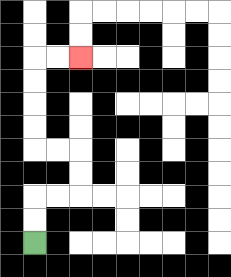{'start': '[1, 10]', 'end': '[3, 2]', 'path_directions': 'U,U,R,R,U,U,L,L,U,U,U,U,R,R', 'path_coordinates': '[[1, 10], [1, 9], [1, 8], [2, 8], [3, 8], [3, 7], [3, 6], [2, 6], [1, 6], [1, 5], [1, 4], [1, 3], [1, 2], [2, 2], [3, 2]]'}